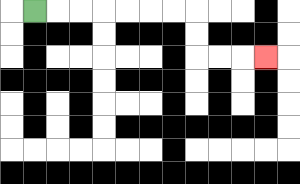{'start': '[1, 0]', 'end': '[11, 2]', 'path_directions': 'R,R,R,R,R,R,R,D,D,R,R,R', 'path_coordinates': '[[1, 0], [2, 0], [3, 0], [4, 0], [5, 0], [6, 0], [7, 0], [8, 0], [8, 1], [8, 2], [9, 2], [10, 2], [11, 2]]'}